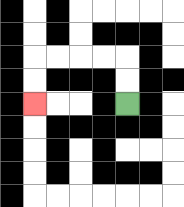{'start': '[5, 4]', 'end': '[1, 4]', 'path_directions': 'U,U,L,L,L,L,D,D', 'path_coordinates': '[[5, 4], [5, 3], [5, 2], [4, 2], [3, 2], [2, 2], [1, 2], [1, 3], [1, 4]]'}